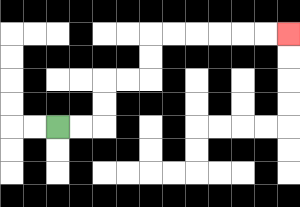{'start': '[2, 5]', 'end': '[12, 1]', 'path_directions': 'R,R,U,U,R,R,U,U,R,R,R,R,R,R', 'path_coordinates': '[[2, 5], [3, 5], [4, 5], [4, 4], [4, 3], [5, 3], [6, 3], [6, 2], [6, 1], [7, 1], [8, 1], [9, 1], [10, 1], [11, 1], [12, 1]]'}